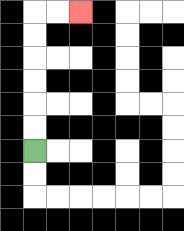{'start': '[1, 6]', 'end': '[3, 0]', 'path_directions': 'U,U,U,U,U,U,R,R', 'path_coordinates': '[[1, 6], [1, 5], [1, 4], [1, 3], [1, 2], [1, 1], [1, 0], [2, 0], [3, 0]]'}